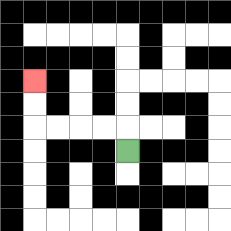{'start': '[5, 6]', 'end': '[1, 3]', 'path_directions': 'U,L,L,L,L,U,U', 'path_coordinates': '[[5, 6], [5, 5], [4, 5], [3, 5], [2, 5], [1, 5], [1, 4], [1, 3]]'}